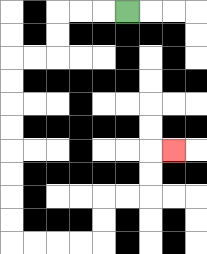{'start': '[5, 0]', 'end': '[7, 6]', 'path_directions': 'L,L,L,D,D,L,L,D,D,D,D,D,D,D,D,R,R,R,R,U,U,R,R,U,U,R', 'path_coordinates': '[[5, 0], [4, 0], [3, 0], [2, 0], [2, 1], [2, 2], [1, 2], [0, 2], [0, 3], [0, 4], [0, 5], [0, 6], [0, 7], [0, 8], [0, 9], [0, 10], [1, 10], [2, 10], [3, 10], [4, 10], [4, 9], [4, 8], [5, 8], [6, 8], [6, 7], [6, 6], [7, 6]]'}